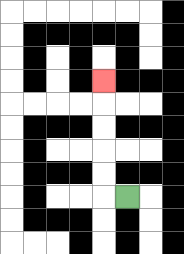{'start': '[5, 8]', 'end': '[4, 3]', 'path_directions': 'L,U,U,U,U,U', 'path_coordinates': '[[5, 8], [4, 8], [4, 7], [4, 6], [4, 5], [4, 4], [4, 3]]'}